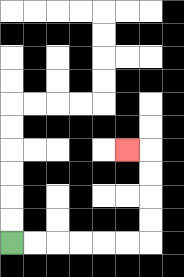{'start': '[0, 10]', 'end': '[5, 6]', 'path_directions': 'R,R,R,R,R,R,U,U,U,U,L', 'path_coordinates': '[[0, 10], [1, 10], [2, 10], [3, 10], [4, 10], [5, 10], [6, 10], [6, 9], [6, 8], [6, 7], [6, 6], [5, 6]]'}